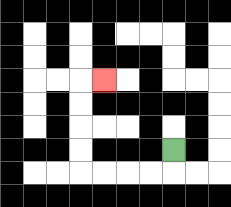{'start': '[7, 6]', 'end': '[4, 3]', 'path_directions': 'D,L,L,L,L,U,U,U,U,R', 'path_coordinates': '[[7, 6], [7, 7], [6, 7], [5, 7], [4, 7], [3, 7], [3, 6], [3, 5], [3, 4], [3, 3], [4, 3]]'}